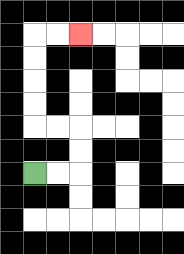{'start': '[1, 7]', 'end': '[3, 1]', 'path_directions': 'R,R,U,U,L,L,U,U,U,U,R,R', 'path_coordinates': '[[1, 7], [2, 7], [3, 7], [3, 6], [3, 5], [2, 5], [1, 5], [1, 4], [1, 3], [1, 2], [1, 1], [2, 1], [3, 1]]'}